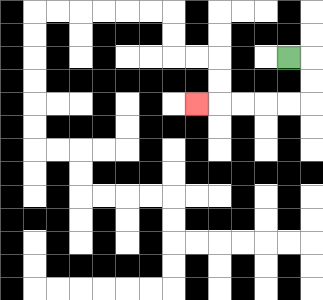{'start': '[12, 2]', 'end': '[8, 4]', 'path_directions': 'R,D,D,L,L,L,L,L', 'path_coordinates': '[[12, 2], [13, 2], [13, 3], [13, 4], [12, 4], [11, 4], [10, 4], [9, 4], [8, 4]]'}